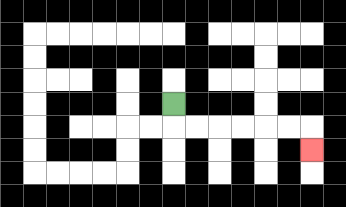{'start': '[7, 4]', 'end': '[13, 6]', 'path_directions': 'D,R,R,R,R,R,R,D', 'path_coordinates': '[[7, 4], [7, 5], [8, 5], [9, 5], [10, 5], [11, 5], [12, 5], [13, 5], [13, 6]]'}